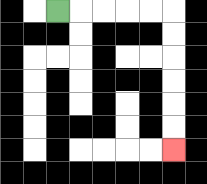{'start': '[2, 0]', 'end': '[7, 6]', 'path_directions': 'R,R,R,R,R,D,D,D,D,D,D', 'path_coordinates': '[[2, 0], [3, 0], [4, 0], [5, 0], [6, 0], [7, 0], [7, 1], [7, 2], [7, 3], [7, 4], [7, 5], [7, 6]]'}